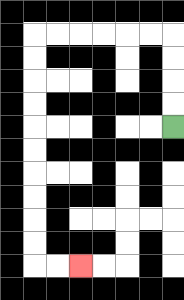{'start': '[7, 5]', 'end': '[3, 11]', 'path_directions': 'U,U,U,U,L,L,L,L,L,L,D,D,D,D,D,D,D,D,D,D,R,R', 'path_coordinates': '[[7, 5], [7, 4], [7, 3], [7, 2], [7, 1], [6, 1], [5, 1], [4, 1], [3, 1], [2, 1], [1, 1], [1, 2], [1, 3], [1, 4], [1, 5], [1, 6], [1, 7], [1, 8], [1, 9], [1, 10], [1, 11], [2, 11], [3, 11]]'}